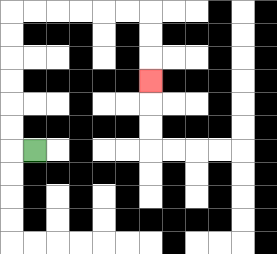{'start': '[1, 6]', 'end': '[6, 3]', 'path_directions': 'L,U,U,U,U,U,U,R,R,R,R,R,R,D,D,D', 'path_coordinates': '[[1, 6], [0, 6], [0, 5], [0, 4], [0, 3], [0, 2], [0, 1], [0, 0], [1, 0], [2, 0], [3, 0], [4, 0], [5, 0], [6, 0], [6, 1], [6, 2], [6, 3]]'}